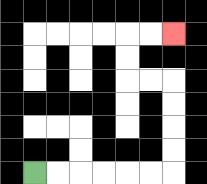{'start': '[1, 7]', 'end': '[7, 1]', 'path_directions': 'R,R,R,R,R,R,U,U,U,U,L,L,U,U,R,R', 'path_coordinates': '[[1, 7], [2, 7], [3, 7], [4, 7], [5, 7], [6, 7], [7, 7], [7, 6], [7, 5], [7, 4], [7, 3], [6, 3], [5, 3], [5, 2], [5, 1], [6, 1], [7, 1]]'}